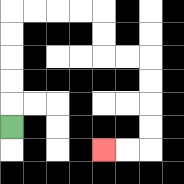{'start': '[0, 5]', 'end': '[4, 6]', 'path_directions': 'U,U,U,U,U,R,R,R,R,D,D,R,R,D,D,D,D,L,L', 'path_coordinates': '[[0, 5], [0, 4], [0, 3], [0, 2], [0, 1], [0, 0], [1, 0], [2, 0], [3, 0], [4, 0], [4, 1], [4, 2], [5, 2], [6, 2], [6, 3], [6, 4], [6, 5], [6, 6], [5, 6], [4, 6]]'}